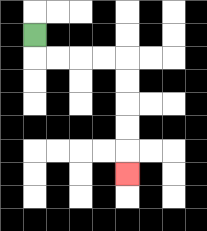{'start': '[1, 1]', 'end': '[5, 7]', 'path_directions': 'D,R,R,R,R,D,D,D,D,D', 'path_coordinates': '[[1, 1], [1, 2], [2, 2], [3, 2], [4, 2], [5, 2], [5, 3], [5, 4], [5, 5], [5, 6], [5, 7]]'}